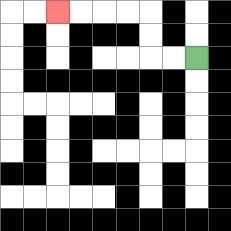{'start': '[8, 2]', 'end': '[2, 0]', 'path_directions': 'L,L,U,U,L,L,L,L', 'path_coordinates': '[[8, 2], [7, 2], [6, 2], [6, 1], [6, 0], [5, 0], [4, 0], [3, 0], [2, 0]]'}